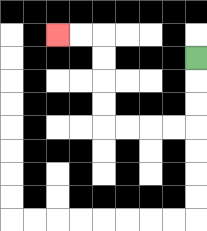{'start': '[8, 2]', 'end': '[2, 1]', 'path_directions': 'D,D,D,L,L,L,L,U,U,U,U,L,L', 'path_coordinates': '[[8, 2], [8, 3], [8, 4], [8, 5], [7, 5], [6, 5], [5, 5], [4, 5], [4, 4], [4, 3], [4, 2], [4, 1], [3, 1], [2, 1]]'}